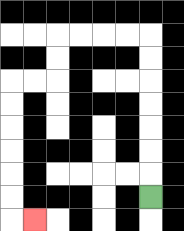{'start': '[6, 8]', 'end': '[1, 9]', 'path_directions': 'U,U,U,U,U,U,U,L,L,L,L,D,D,L,L,D,D,D,D,D,D,R', 'path_coordinates': '[[6, 8], [6, 7], [6, 6], [6, 5], [6, 4], [6, 3], [6, 2], [6, 1], [5, 1], [4, 1], [3, 1], [2, 1], [2, 2], [2, 3], [1, 3], [0, 3], [0, 4], [0, 5], [0, 6], [0, 7], [0, 8], [0, 9], [1, 9]]'}